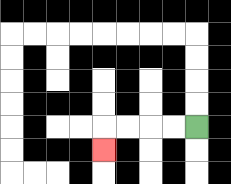{'start': '[8, 5]', 'end': '[4, 6]', 'path_directions': 'L,L,L,L,D', 'path_coordinates': '[[8, 5], [7, 5], [6, 5], [5, 5], [4, 5], [4, 6]]'}